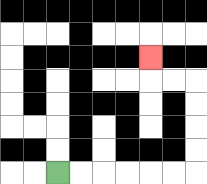{'start': '[2, 7]', 'end': '[6, 2]', 'path_directions': 'R,R,R,R,R,R,U,U,U,U,L,L,U', 'path_coordinates': '[[2, 7], [3, 7], [4, 7], [5, 7], [6, 7], [7, 7], [8, 7], [8, 6], [8, 5], [8, 4], [8, 3], [7, 3], [6, 3], [6, 2]]'}